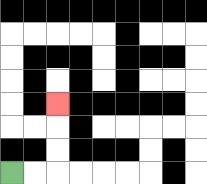{'start': '[0, 7]', 'end': '[2, 4]', 'path_directions': 'R,R,U,U,U', 'path_coordinates': '[[0, 7], [1, 7], [2, 7], [2, 6], [2, 5], [2, 4]]'}